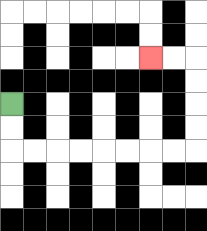{'start': '[0, 4]', 'end': '[6, 2]', 'path_directions': 'D,D,R,R,R,R,R,R,R,R,U,U,U,U,L,L', 'path_coordinates': '[[0, 4], [0, 5], [0, 6], [1, 6], [2, 6], [3, 6], [4, 6], [5, 6], [6, 6], [7, 6], [8, 6], [8, 5], [8, 4], [8, 3], [8, 2], [7, 2], [6, 2]]'}